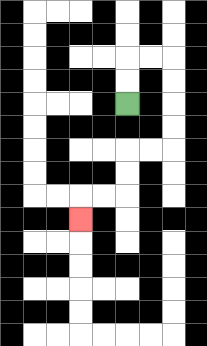{'start': '[5, 4]', 'end': '[3, 9]', 'path_directions': 'U,U,R,R,D,D,D,D,L,L,D,D,L,L,D', 'path_coordinates': '[[5, 4], [5, 3], [5, 2], [6, 2], [7, 2], [7, 3], [7, 4], [7, 5], [7, 6], [6, 6], [5, 6], [5, 7], [5, 8], [4, 8], [3, 8], [3, 9]]'}